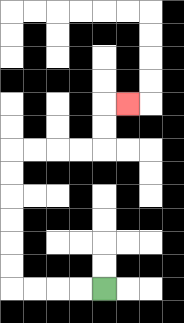{'start': '[4, 12]', 'end': '[5, 4]', 'path_directions': 'L,L,L,L,U,U,U,U,U,U,R,R,R,R,U,U,R', 'path_coordinates': '[[4, 12], [3, 12], [2, 12], [1, 12], [0, 12], [0, 11], [0, 10], [0, 9], [0, 8], [0, 7], [0, 6], [1, 6], [2, 6], [3, 6], [4, 6], [4, 5], [4, 4], [5, 4]]'}